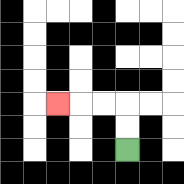{'start': '[5, 6]', 'end': '[2, 4]', 'path_directions': 'U,U,L,L,L', 'path_coordinates': '[[5, 6], [5, 5], [5, 4], [4, 4], [3, 4], [2, 4]]'}